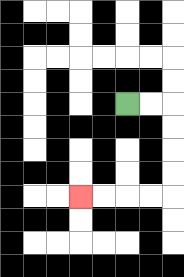{'start': '[5, 4]', 'end': '[3, 8]', 'path_directions': 'R,R,D,D,D,D,L,L,L,L', 'path_coordinates': '[[5, 4], [6, 4], [7, 4], [7, 5], [7, 6], [7, 7], [7, 8], [6, 8], [5, 8], [4, 8], [3, 8]]'}